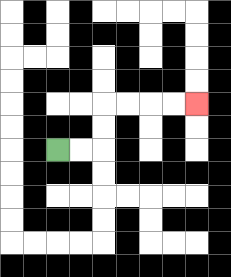{'start': '[2, 6]', 'end': '[8, 4]', 'path_directions': 'R,R,U,U,R,R,R,R', 'path_coordinates': '[[2, 6], [3, 6], [4, 6], [4, 5], [4, 4], [5, 4], [6, 4], [7, 4], [8, 4]]'}